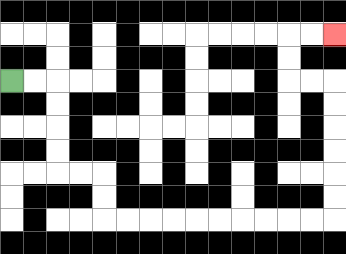{'start': '[0, 3]', 'end': '[14, 1]', 'path_directions': 'R,R,D,D,D,D,R,R,D,D,R,R,R,R,R,R,R,R,R,R,U,U,U,U,U,U,L,L,U,U,R,R', 'path_coordinates': '[[0, 3], [1, 3], [2, 3], [2, 4], [2, 5], [2, 6], [2, 7], [3, 7], [4, 7], [4, 8], [4, 9], [5, 9], [6, 9], [7, 9], [8, 9], [9, 9], [10, 9], [11, 9], [12, 9], [13, 9], [14, 9], [14, 8], [14, 7], [14, 6], [14, 5], [14, 4], [14, 3], [13, 3], [12, 3], [12, 2], [12, 1], [13, 1], [14, 1]]'}